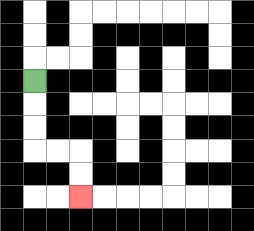{'start': '[1, 3]', 'end': '[3, 8]', 'path_directions': 'D,D,D,R,R,D,D', 'path_coordinates': '[[1, 3], [1, 4], [1, 5], [1, 6], [2, 6], [3, 6], [3, 7], [3, 8]]'}